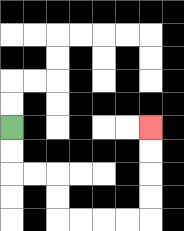{'start': '[0, 5]', 'end': '[6, 5]', 'path_directions': 'D,D,R,R,D,D,R,R,R,R,U,U,U,U', 'path_coordinates': '[[0, 5], [0, 6], [0, 7], [1, 7], [2, 7], [2, 8], [2, 9], [3, 9], [4, 9], [5, 9], [6, 9], [6, 8], [6, 7], [6, 6], [6, 5]]'}